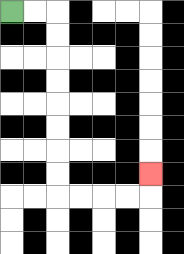{'start': '[0, 0]', 'end': '[6, 7]', 'path_directions': 'R,R,D,D,D,D,D,D,D,D,R,R,R,R,U', 'path_coordinates': '[[0, 0], [1, 0], [2, 0], [2, 1], [2, 2], [2, 3], [2, 4], [2, 5], [2, 6], [2, 7], [2, 8], [3, 8], [4, 8], [5, 8], [6, 8], [6, 7]]'}